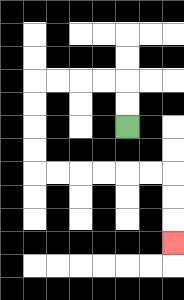{'start': '[5, 5]', 'end': '[7, 10]', 'path_directions': 'U,U,L,L,L,L,D,D,D,D,R,R,R,R,R,R,D,D,D', 'path_coordinates': '[[5, 5], [5, 4], [5, 3], [4, 3], [3, 3], [2, 3], [1, 3], [1, 4], [1, 5], [1, 6], [1, 7], [2, 7], [3, 7], [4, 7], [5, 7], [6, 7], [7, 7], [7, 8], [7, 9], [7, 10]]'}